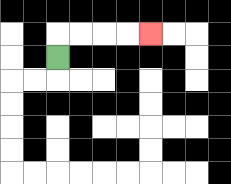{'start': '[2, 2]', 'end': '[6, 1]', 'path_directions': 'U,R,R,R,R', 'path_coordinates': '[[2, 2], [2, 1], [3, 1], [4, 1], [5, 1], [6, 1]]'}